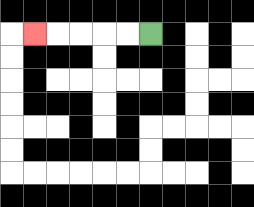{'start': '[6, 1]', 'end': '[1, 1]', 'path_directions': 'L,L,L,L,L', 'path_coordinates': '[[6, 1], [5, 1], [4, 1], [3, 1], [2, 1], [1, 1]]'}